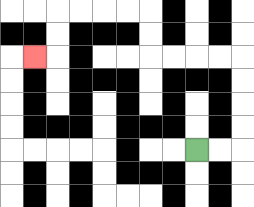{'start': '[8, 6]', 'end': '[1, 2]', 'path_directions': 'R,R,U,U,U,U,L,L,L,L,U,U,L,L,L,L,D,D,L', 'path_coordinates': '[[8, 6], [9, 6], [10, 6], [10, 5], [10, 4], [10, 3], [10, 2], [9, 2], [8, 2], [7, 2], [6, 2], [6, 1], [6, 0], [5, 0], [4, 0], [3, 0], [2, 0], [2, 1], [2, 2], [1, 2]]'}